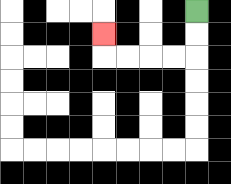{'start': '[8, 0]', 'end': '[4, 1]', 'path_directions': 'D,D,L,L,L,L,U', 'path_coordinates': '[[8, 0], [8, 1], [8, 2], [7, 2], [6, 2], [5, 2], [4, 2], [4, 1]]'}